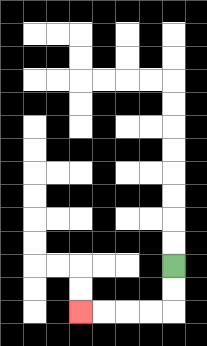{'start': '[7, 11]', 'end': '[3, 13]', 'path_directions': 'D,D,L,L,L,L', 'path_coordinates': '[[7, 11], [7, 12], [7, 13], [6, 13], [5, 13], [4, 13], [3, 13]]'}